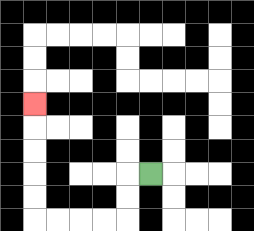{'start': '[6, 7]', 'end': '[1, 4]', 'path_directions': 'L,D,D,L,L,L,L,U,U,U,U,U', 'path_coordinates': '[[6, 7], [5, 7], [5, 8], [5, 9], [4, 9], [3, 9], [2, 9], [1, 9], [1, 8], [1, 7], [1, 6], [1, 5], [1, 4]]'}